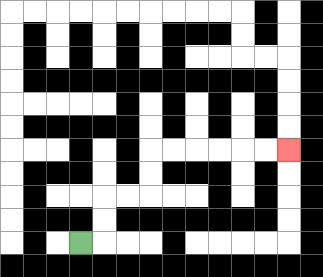{'start': '[3, 10]', 'end': '[12, 6]', 'path_directions': 'R,U,U,R,R,U,U,R,R,R,R,R,R', 'path_coordinates': '[[3, 10], [4, 10], [4, 9], [4, 8], [5, 8], [6, 8], [6, 7], [6, 6], [7, 6], [8, 6], [9, 6], [10, 6], [11, 6], [12, 6]]'}